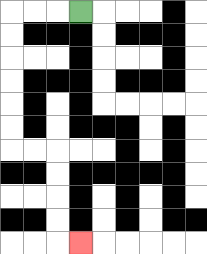{'start': '[3, 0]', 'end': '[3, 10]', 'path_directions': 'L,L,L,D,D,D,D,D,D,R,R,D,D,D,D,R', 'path_coordinates': '[[3, 0], [2, 0], [1, 0], [0, 0], [0, 1], [0, 2], [0, 3], [0, 4], [0, 5], [0, 6], [1, 6], [2, 6], [2, 7], [2, 8], [2, 9], [2, 10], [3, 10]]'}